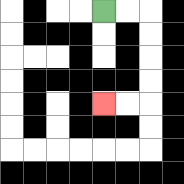{'start': '[4, 0]', 'end': '[4, 4]', 'path_directions': 'R,R,D,D,D,D,L,L', 'path_coordinates': '[[4, 0], [5, 0], [6, 0], [6, 1], [6, 2], [6, 3], [6, 4], [5, 4], [4, 4]]'}